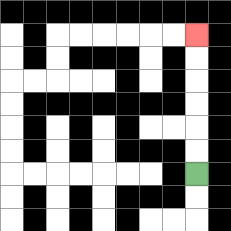{'start': '[8, 7]', 'end': '[8, 1]', 'path_directions': 'U,U,U,U,U,U', 'path_coordinates': '[[8, 7], [8, 6], [8, 5], [8, 4], [8, 3], [8, 2], [8, 1]]'}